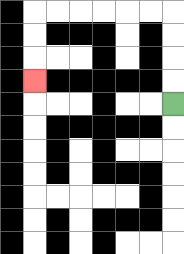{'start': '[7, 4]', 'end': '[1, 3]', 'path_directions': 'U,U,U,U,L,L,L,L,L,L,D,D,D', 'path_coordinates': '[[7, 4], [7, 3], [7, 2], [7, 1], [7, 0], [6, 0], [5, 0], [4, 0], [3, 0], [2, 0], [1, 0], [1, 1], [1, 2], [1, 3]]'}